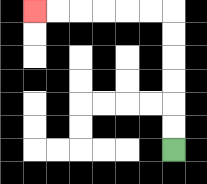{'start': '[7, 6]', 'end': '[1, 0]', 'path_directions': 'U,U,U,U,U,U,L,L,L,L,L,L', 'path_coordinates': '[[7, 6], [7, 5], [7, 4], [7, 3], [7, 2], [7, 1], [7, 0], [6, 0], [5, 0], [4, 0], [3, 0], [2, 0], [1, 0]]'}